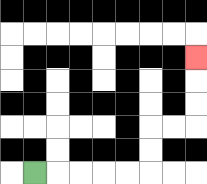{'start': '[1, 7]', 'end': '[8, 2]', 'path_directions': 'R,R,R,R,R,U,U,R,R,U,U,U', 'path_coordinates': '[[1, 7], [2, 7], [3, 7], [4, 7], [5, 7], [6, 7], [6, 6], [6, 5], [7, 5], [8, 5], [8, 4], [8, 3], [8, 2]]'}